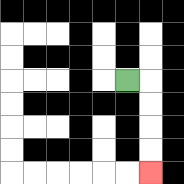{'start': '[5, 3]', 'end': '[6, 7]', 'path_directions': 'R,D,D,D,D', 'path_coordinates': '[[5, 3], [6, 3], [6, 4], [6, 5], [6, 6], [6, 7]]'}